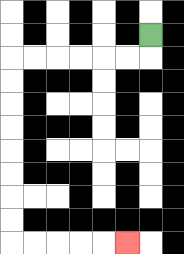{'start': '[6, 1]', 'end': '[5, 10]', 'path_directions': 'D,L,L,L,L,L,L,D,D,D,D,D,D,D,D,R,R,R,R,R', 'path_coordinates': '[[6, 1], [6, 2], [5, 2], [4, 2], [3, 2], [2, 2], [1, 2], [0, 2], [0, 3], [0, 4], [0, 5], [0, 6], [0, 7], [0, 8], [0, 9], [0, 10], [1, 10], [2, 10], [3, 10], [4, 10], [5, 10]]'}